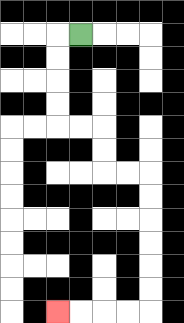{'start': '[3, 1]', 'end': '[2, 13]', 'path_directions': 'L,D,D,D,D,R,R,D,D,R,R,D,D,D,D,D,D,L,L,L,L', 'path_coordinates': '[[3, 1], [2, 1], [2, 2], [2, 3], [2, 4], [2, 5], [3, 5], [4, 5], [4, 6], [4, 7], [5, 7], [6, 7], [6, 8], [6, 9], [6, 10], [6, 11], [6, 12], [6, 13], [5, 13], [4, 13], [3, 13], [2, 13]]'}